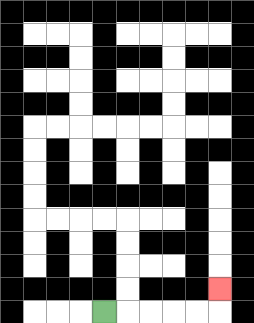{'start': '[4, 13]', 'end': '[9, 12]', 'path_directions': 'R,R,R,R,R,U', 'path_coordinates': '[[4, 13], [5, 13], [6, 13], [7, 13], [8, 13], [9, 13], [9, 12]]'}